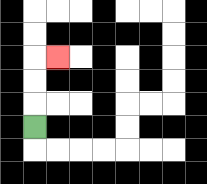{'start': '[1, 5]', 'end': '[2, 2]', 'path_directions': 'U,U,U,R', 'path_coordinates': '[[1, 5], [1, 4], [1, 3], [1, 2], [2, 2]]'}